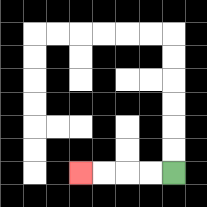{'start': '[7, 7]', 'end': '[3, 7]', 'path_directions': 'L,L,L,L', 'path_coordinates': '[[7, 7], [6, 7], [5, 7], [4, 7], [3, 7]]'}